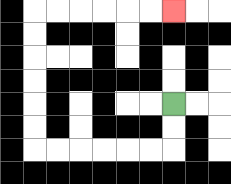{'start': '[7, 4]', 'end': '[7, 0]', 'path_directions': 'D,D,L,L,L,L,L,L,U,U,U,U,U,U,R,R,R,R,R,R', 'path_coordinates': '[[7, 4], [7, 5], [7, 6], [6, 6], [5, 6], [4, 6], [3, 6], [2, 6], [1, 6], [1, 5], [1, 4], [1, 3], [1, 2], [1, 1], [1, 0], [2, 0], [3, 0], [4, 0], [5, 0], [6, 0], [7, 0]]'}